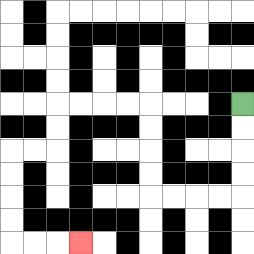{'start': '[10, 4]', 'end': '[3, 10]', 'path_directions': 'D,D,D,D,L,L,L,L,U,U,U,U,L,L,L,L,D,D,L,L,D,D,D,D,R,R,R', 'path_coordinates': '[[10, 4], [10, 5], [10, 6], [10, 7], [10, 8], [9, 8], [8, 8], [7, 8], [6, 8], [6, 7], [6, 6], [6, 5], [6, 4], [5, 4], [4, 4], [3, 4], [2, 4], [2, 5], [2, 6], [1, 6], [0, 6], [0, 7], [0, 8], [0, 9], [0, 10], [1, 10], [2, 10], [3, 10]]'}